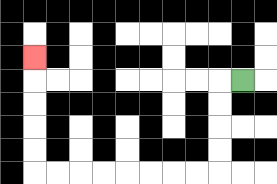{'start': '[10, 3]', 'end': '[1, 2]', 'path_directions': 'L,D,D,D,D,L,L,L,L,L,L,L,L,U,U,U,U,U', 'path_coordinates': '[[10, 3], [9, 3], [9, 4], [9, 5], [9, 6], [9, 7], [8, 7], [7, 7], [6, 7], [5, 7], [4, 7], [3, 7], [2, 7], [1, 7], [1, 6], [1, 5], [1, 4], [1, 3], [1, 2]]'}